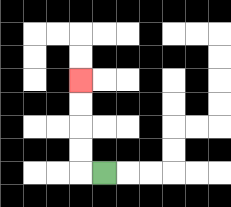{'start': '[4, 7]', 'end': '[3, 3]', 'path_directions': 'L,U,U,U,U', 'path_coordinates': '[[4, 7], [3, 7], [3, 6], [3, 5], [3, 4], [3, 3]]'}